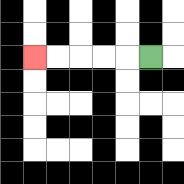{'start': '[6, 2]', 'end': '[1, 2]', 'path_directions': 'L,L,L,L,L', 'path_coordinates': '[[6, 2], [5, 2], [4, 2], [3, 2], [2, 2], [1, 2]]'}